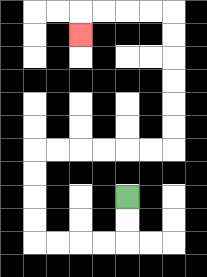{'start': '[5, 8]', 'end': '[3, 1]', 'path_directions': 'D,D,L,L,L,L,U,U,U,U,R,R,R,R,R,R,U,U,U,U,U,U,L,L,L,L,D', 'path_coordinates': '[[5, 8], [5, 9], [5, 10], [4, 10], [3, 10], [2, 10], [1, 10], [1, 9], [1, 8], [1, 7], [1, 6], [2, 6], [3, 6], [4, 6], [5, 6], [6, 6], [7, 6], [7, 5], [7, 4], [7, 3], [7, 2], [7, 1], [7, 0], [6, 0], [5, 0], [4, 0], [3, 0], [3, 1]]'}